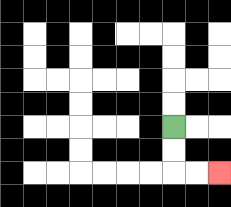{'start': '[7, 5]', 'end': '[9, 7]', 'path_directions': 'D,D,R,R', 'path_coordinates': '[[7, 5], [7, 6], [7, 7], [8, 7], [9, 7]]'}